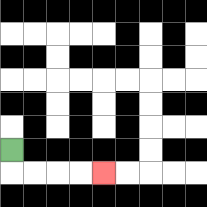{'start': '[0, 6]', 'end': '[4, 7]', 'path_directions': 'D,R,R,R,R', 'path_coordinates': '[[0, 6], [0, 7], [1, 7], [2, 7], [3, 7], [4, 7]]'}